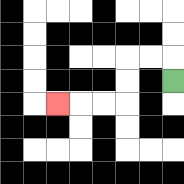{'start': '[7, 3]', 'end': '[2, 4]', 'path_directions': 'U,L,L,D,D,L,L,L', 'path_coordinates': '[[7, 3], [7, 2], [6, 2], [5, 2], [5, 3], [5, 4], [4, 4], [3, 4], [2, 4]]'}